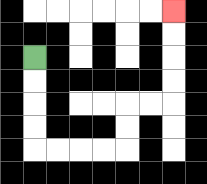{'start': '[1, 2]', 'end': '[7, 0]', 'path_directions': 'D,D,D,D,R,R,R,R,U,U,R,R,U,U,U,U', 'path_coordinates': '[[1, 2], [1, 3], [1, 4], [1, 5], [1, 6], [2, 6], [3, 6], [4, 6], [5, 6], [5, 5], [5, 4], [6, 4], [7, 4], [7, 3], [7, 2], [7, 1], [7, 0]]'}